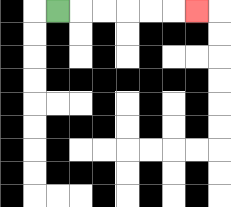{'start': '[2, 0]', 'end': '[8, 0]', 'path_directions': 'R,R,R,R,R,R', 'path_coordinates': '[[2, 0], [3, 0], [4, 0], [5, 0], [6, 0], [7, 0], [8, 0]]'}